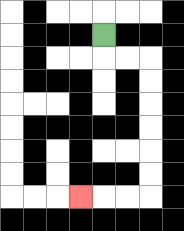{'start': '[4, 1]', 'end': '[3, 8]', 'path_directions': 'D,R,R,D,D,D,D,D,D,L,L,L', 'path_coordinates': '[[4, 1], [4, 2], [5, 2], [6, 2], [6, 3], [6, 4], [6, 5], [6, 6], [6, 7], [6, 8], [5, 8], [4, 8], [3, 8]]'}